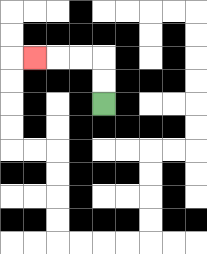{'start': '[4, 4]', 'end': '[1, 2]', 'path_directions': 'U,U,L,L,L', 'path_coordinates': '[[4, 4], [4, 3], [4, 2], [3, 2], [2, 2], [1, 2]]'}